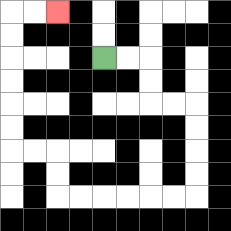{'start': '[4, 2]', 'end': '[2, 0]', 'path_directions': 'R,R,D,D,R,R,D,D,D,D,L,L,L,L,L,L,U,U,L,L,U,U,U,U,U,U,R,R', 'path_coordinates': '[[4, 2], [5, 2], [6, 2], [6, 3], [6, 4], [7, 4], [8, 4], [8, 5], [8, 6], [8, 7], [8, 8], [7, 8], [6, 8], [5, 8], [4, 8], [3, 8], [2, 8], [2, 7], [2, 6], [1, 6], [0, 6], [0, 5], [0, 4], [0, 3], [0, 2], [0, 1], [0, 0], [1, 0], [2, 0]]'}